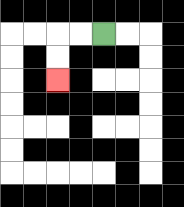{'start': '[4, 1]', 'end': '[2, 3]', 'path_directions': 'L,L,D,D', 'path_coordinates': '[[4, 1], [3, 1], [2, 1], [2, 2], [2, 3]]'}